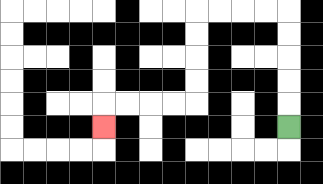{'start': '[12, 5]', 'end': '[4, 5]', 'path_directions': 'U,U,U,U,U,L,L,L,L,D,D,D,D,L,L,L,L,D', 'path_coordinates': '[[12, 5], [12, 4], [12, 3], [12, 2], [12, 1], [12, 0], [11, 0], [10, 0], [9, 0], [8, 0], [8, 1], [8, 2], [8, 3], [8, 4], [7, 4], [6, 4], [5, 4], [4, 4], [4, 5]]'}